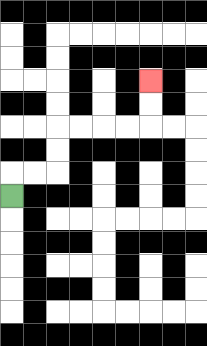{'start': '[0, 8]', 'end': '[6, 3]', 'path_directions': 'U,R,R,U,U,R,R,R,R,U,U', 'path_coordinates': '[[0, 8], [0, 7], [1, 7], [2, 7], [2, 6], [2, 5], [3, 5], [4, 5], [5, 5], [6, 5], [6, 4], [6, 3]]'}